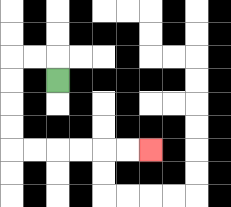{'start': '[2, 3]', 'end': '[6, 6]', 'path_directions': 'U,L,L,D,D,D,D,R,R,R,R,R,R', 'path_coordinates': '[[2, 3], [2, 2], [1, 2], [0, 2], [0, 3], [0, 4], [0, 5], [0, 6], [1, 6], [2, 6], [3, 6], [4, 6], [5, 6], [6, 6]]'}